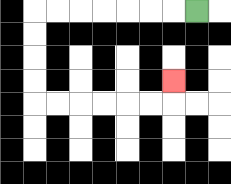{'start': '[8, 0]', 'end': '[7, 3]', 'path_directions': 'L,L,L,L,L,L,L,D,D,D,D,R,R,R,R,R,R,U', 'path_coordinates': '[[8, 0], [7, 0], [6, 0], [5, 0], [4, 0], [3, 0], [2, 0], [1, 0], [1, 1], [1, 2], [1, 3], [1, 4], [2, 4], [3, 4], [4, 4], [5, 4], [6, 4], [7, 4], [7, 3]]'}